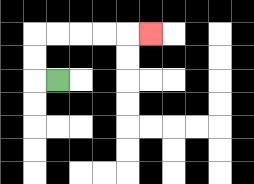{'start': '[2, 3]', 'end': '[6, 1]', 'path_directions': 'L,U,U,R,R,R,R,R', 'path_coordinates': '[[2, 3], [1, 3], [1, 2], [1, 1], [2, 1], [3, 1], [4, 1], [5, 1], [6, 1]]'}